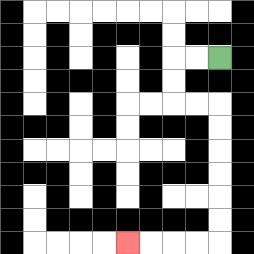{'start': '[9, 2]', 'end': '[5, 10]', 'path_directions': 'L,L,D,D,R,R,D,D,D,D,D,D,L,L,L,L', 'path_coordinates': '[[9, 2], [8, 2], [7, 2], [7, 3], [7, 4], [8, 4], [9, 4], [9, 5], [9, 6], [9, 7], [9, 8], [9, 9], [9, 10], [8, 10], [7, 10], [6, 10], [5, 10]]'}